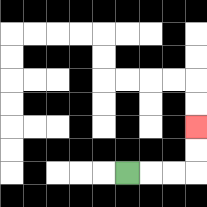{'start': '[5, 7]', 'end': '[8, 5]', 'path_directions': 'R,R,R,U,U', 'path_coordinates': '[[5, 7], [6, 7], [7, 7], [8, 7], [8, 6], [8, 5]]'}